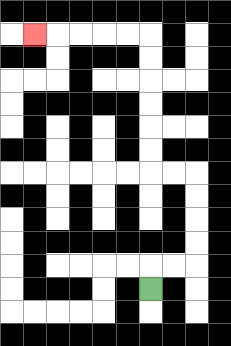{'start': '[6, 12]', 'end': '[1, 1]', 'path_directions': 'U,R,R,U,U,U,U,L,L,U,U,U,U,U,U,L,L,L,L,L', 'path_coordinates': '[[6, 12], [6, 11], [7, 11], [8, 11], [8, 10], [8, 9], [8, 8], [8, 7], [7, 7], [6, 7], [6, 6], [6, 5], [6, 4], [6, 3], [6, 2], [6, 1], [5, 1], [4, 1], [3, 1], [2, 1], [1, 1]]'}